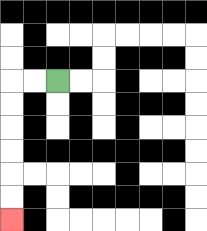{'start': '[2, 3]', 'end': '[0, 9]', 'path_directions': 'L,L,D,D,D,D,D,D', 'path_coordinates': '[[2, 3], [1, 3], [0, 3], [0, 4], [0, 5], [0, 6], [0, 7], [0, 8], [0, 9]]'}